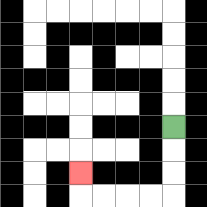{'start': '[7, 5]', 'end': '[3, 7]', 'path_directions': 'D,D,D,L,L,L,L,U', 'path_coordinates': '[[7, 5], [7, 6], [7, 7], [7, 8], [6, 8], [5, 8], [4, 8], [3, 8], [3, 7]]'}